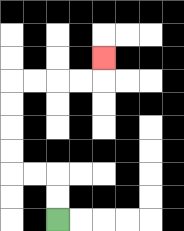{'start': '[2, 9]', 'end': '[4, 2]', 'path_directions': 'U,U,L,L,U,U,U,U,R,R,R,R,U', 'path_coordinates': '[[2, 9], [2, 8], [2, 7], [1, 7], [0, 7], [0, 6], [0, 5], [0, 4], [0, 3], [1, 3], [2, 3], [3, 3], [4, 3], [4, 2]]'}